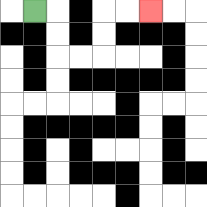{'start': '[1, 0]', 'end': '[6, 0]', 'path_directions': 'R,D,D,R,R,U,U,R,R', 'path_coordinates': '[[1, 0], [2, 0], [2, 1], [2, 2], [3, 2], [4, 2], [4, 1], [4, 0], [5, 0], [6, 0]]'}